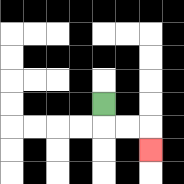{'start': '[4, 4]', 'end': '[6, 6]', 'path_directions': 'D,R,R,D', 'path_coordinates': '[[4, 4], [4, 5], [5, 5], [6, 5], [6, 6]]'}